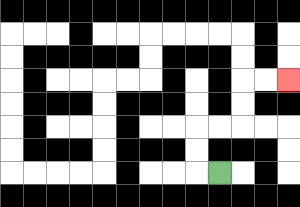{'start': '[9, 7]', 'end': '[12, 3]', 'path_directions': 'L,U,U,R,R,U,U,R,R', 'path_coordinates': '[[9, 7], [8, 7], [8, 6], [8, 5], [9, 5], [10, 5], [10, 4], [10, 3], [11, 3], [12, 3]]'}